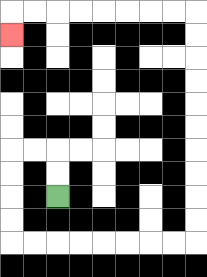{'start': '[2, 8]', 'end': '[0, 1]', 'path_directions': 'U,U,L,L,D,D,D,D,R,R,R,R,R,R,R,R,U,U,U,U,U,U,U,U,U,U,L,L,L,L,L,L,L,L,D', 'path_coordinates': '[[2, 8], [2, 7], [2, 6], [1, 6], [0, 6], [0, 7], [0, 8], [0, 9], [0, 10], [1, 10], [2, 10], [3, 10], [4, 10], [5, 10], [6, 10], [7, 10], [8, 10], [8, 9], [8, 8], [8, 7], [8, 6], [8, 5], [8, 4], [8, 3], [8, 2], [8, 1], [8, 0], [7, 0], [6, 0], [5, 0], [4, 0], [3, 0], [2, 0], [1, 0], [0, 0], [0, 1]]'}